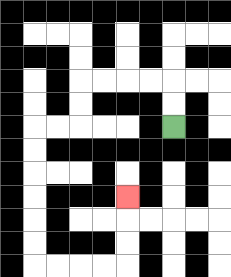{'start': '[7, 5]', 'end': '[5, 8]', 'path_directions': 'U,U,L,L,L,L,D,D,L,L,D,D,D,D,D,D,R,R,R,R,U,U,U', 'path_coordinates': '[[7, 5], [7, 4], [7, 3], [6, 3], [5, 3], [4, 3], [3, 3], [3, 4], [3, 5], [2, 5], [1, 5], [1, 6], [1, 7], [1, 8], [1, 9], [1, 10], [1, 11], [2, 11], [3, 11], [4, 11], [5, 11], [5, 10], [5, 9], [5, 8]]'}